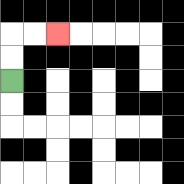{'start': '[0, 3]', 'end': '[2, 1]', 'path_directions': 'U,U,R,R', 'path_coordinates': '[[0, 3], [0, 2], [0, 1], [1, 1], [2, 1]]'}